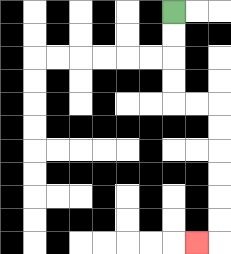{'start': '[7, 0]', 'end': '[8, 10]', 'path_directions': 'D,D,D,D,R,R,D,D,D,D,D,D,L', 'path_coordinates': '[[7, 0], [7, 1], [7, 2], [7, 3], [7, 4], [8, 4], [9, 4], [9, 5], [9, 6], [9, 7], [9, 8], [9, 9], [9, 10], [8, 10]]'}